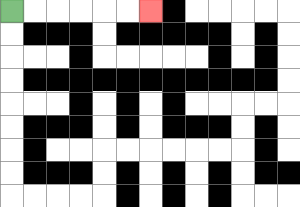{'start': '[0, 0]', 'end': '[6, 0]', 'path_directions': 'R,R,R,R,R,R', 'path_coordinates': '[[0, 0], [1, 0], [2, 0], [3, 0], [4, 0], [5, 0], [6, 0]]'}